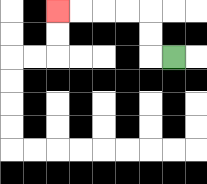{'start': '[7, 2]', 'end': '[2, 0]', 'path_directions': 'L,U,U,L,L,L,L', 'path_coordinates': '[[7, 2], [6, 2], [6, 1], [6, 0], [5, 0], [4, 0], [3, 0], [2, 0]]'}